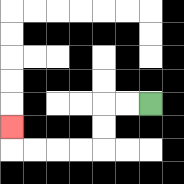{'start': '[6, 4]', 'end': '[0, 5]', 'path_directions': 'L,L,D,D,L,L,L,L,U', 'path_coordinates': '[[6, 4], [5, 4], [4, 4], [4, 5], [4, 6], [3, 6], [2, 6], [1, 6], [0, 6], [0, 5]]'}